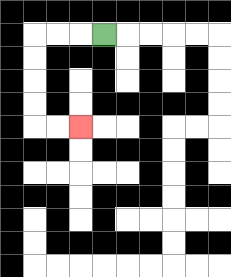{'start': '[4, 1]', 'end': '[3, 5]', 'path_directions': 'L,L,L,D,D,D,D,R,R', 'path_coordinates': '[[4, 1], [3, 1], [2, 1], [1, 1], [1, 2], [1, 3], [1, 4], [1, 5], [2, 5], [3, 5]]'}